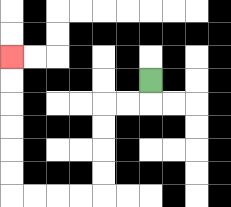{'start': '[6, 3]', 'end': '[0, 2]', 'path_directions': 'D,L,L,D,D,D,D,L,L,L,L,U,U,U,U,U,U', 'path_coordinates': '[[6, 3], [6, 4], [5, 4], [4, 4], [4, 5], [4, 6], [4, 7], [4, 8], [3, 8], [2, 8], [1, 8], [0, 8], [0, 7], [0, 6], [0, 5], [0, 4], [0, 3], [0, 2]]'}